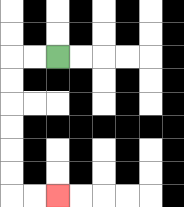{'start': '[2, 2]', 'end': '[2, 8]', 'path_directions': 'L,L,D,D,D,D,D,D,R,R', 'path_coordinates': '[[2, 2], [1, 2], [0, 2], [0, 3], [0, 4], [0, 5], [0, 6], [0, 7], [0, 8], [1, 8], [2, 8]]'}